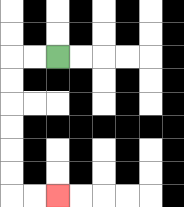{'start': '[2, 2]', 'end': '[2, 8]', 'path_directions': 'L,L,D,D,D,D,D,D,R,R', 'path_coordinates': '[[2, 2], [1, 2], [0, 2], [0, 3], [0, 4], [0, 5], [0, 6], [0, 7], [0, 8], [1, 8], [2, 8]]'}